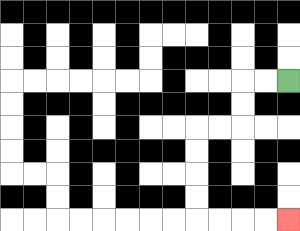{'start': '[12, 3]', 'end': '[12, 9]', 'path_directions': 'L,L,D,D,L,L,D,D,D,D,R,R,R,R', 'path_coordinates': '[[12, 3], [11, 3], [10, 3], [10, 4], [10, 5], [9, 5], [8, 5], [8, 6], [8, 7], [8, 8], [8, 9], [9, 9], [10, 9], [11, 9], [12, 9]]'}